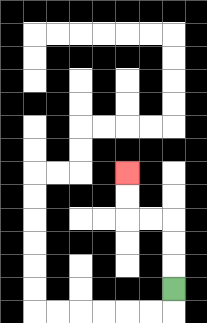{'start': '[7, 12]', 'end': '[5, 7]', 'path_directions': 'U,U,U,L,L,U,U', 'path_coordinates': '[[7, 12], [7, 11], [7, 10], [7, 9], [6, 9], [5, 9], [5, 8], [5, 7]]'}